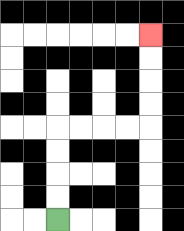{'start': '[2, 9]', 'end': '[6, 1]', 'path_directions': 'U,U,U,U,R,R,R,R,U,U,U,U', 'path_coordinates': '[[2, 9], [2, 8], [2, 7], [2, 6], [2, 5], [3, 5], [4, 5], [5, 5], [6, 5], [6, 4], [6, 3], [6, 2], [6, 1]]'}